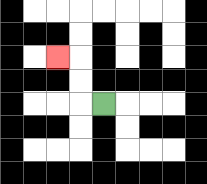{'start': '[4, 4]', 'end': '[2, 2]', 'path_directions': 'L,U,U,L', 'path_coordinates': '[[4, 4], [3, 4], [3, 3], [3, 2], [2, 2]]'}